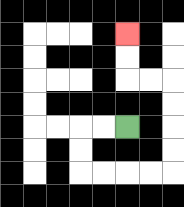{'start': '[5, 5]', 'end': '[5, 1]', 'path_directions': 'L,L,D,D,R,R,R,R,U,U,U,U,L,L,U,U', 'path_coordinates': '[[5, 5], [4, 5], [3, 5], [3, 6], [3, 7], [4, 7], [5, 7], [6, 7], [7, 7], [7, 6], [7, 5], [7, 4], [7, 3], [6, 3], [5, 3], [5, 2], [5, 1]]'}